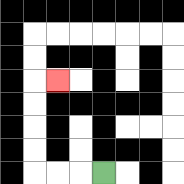{'start': '[4, 7]', 'end': '[2, 3]', 'path_directions': 'L,L,L,U,U,U,U,R', 'path_coordinates': '[[4, 7], [3, 7], [2, 7], [1, 7], [1, 6], [1, 5], [1, 4], [1, 3], [2, 3]]'}